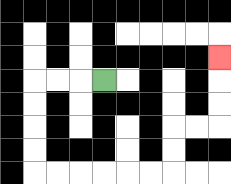{'start': '[4, 3]', 'end': '[9, 2]', 'path_directions': 'L,L,L,D,D,D,D,R,R,R,R,R,R,U,U,R,R,U,U,U', 'path_coordinates': '[[4, 3], [3, 3], [2, 3], [1, 3], [1, 4], [1, 5], [1, 6], [1, 7], [2, 7], [3, 7], [4, 7], [5, 7], [6, 7], [7, 7], [7, 6], [7, 5], [8, 5], [9, 5], [9, 4], [9, 3], [9, 2]]'}